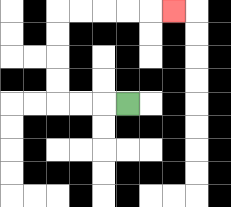{'start': '[5, 4]', 'end': '[7, 0]', 'path_directions': 'L,L,L,U,U,U,U,R,R,R,R,R', 'path_coordinates': '[[5, 4], [4, 4], [3, 4], [2, 4], [2, 3], [2, 2], [2, 1], [2, 0], [3, 0], [4, 0], [5, 0], [6, 0], [7, 0]]'}